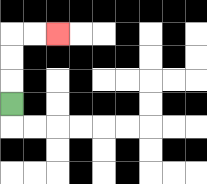{'start': '[0, 4]', 'end': '[2, 1]', 'path_directions': 'U,U,U,R,R', 'path_coordinates': '[[0, 4], [0, 3], [0, 2], [0, 1], [1, 1], [2, 1]]'}